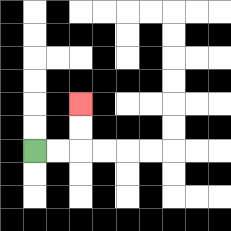{'start': '[1, 6]', 'end': '[3, 4]', 'path_directions': 'R,R,U,U', 'path_coordinates': '[[1, 6], [2, 6], [3, 6], [3, 5], [3, 4]]'}